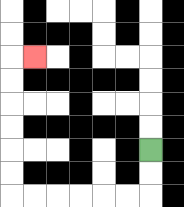{'start': '[6, 6]', 'end': '[1, 2]', 'path_directions': 'D,D,L,L,L,L,L,L,U,U,U,U,U,U,R', 'path_coordinates': '[[6, 6], [6, 7], [6, 8], [5, 8], [4, 8], [3, 8], [2, 8], [1, 8], [0, 8], [0, 7], [0, 6], [0, 5], [0, 4], [0, 3], [0, 2], [1, 2]]'}